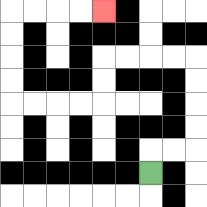{'start': '[6, 7]', 'end': '[4, 0]', 'path_directions': 'U,R,R,U,U,U,U,L,L,L,L,D,D,L,L,L,L,U,U,U,U,R,R,R,R', 'path_coordinates': '[[6, 7], [6, 6], [7, 6], [8, 6], [8, 5], [8, 4], [8, 3], [8, 2], [7, 2], [6, 2], [5, 2], [4, 2], [4, 3], [4, 4], [3, 4], [2, 4], [1, 4], [0, 4], [0, 3], [0, 2], [0, 1], [0, 0], [1, 0], [2, 0], [3, 0], [4, 0]]'}